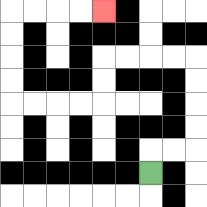{'start': '[6, 7]', 'end': '[4, 0]', 'path_directions': 'U,R,R,U,U,U,U,L,L,L,L,D,D,L,L,L,L,U,U,U,U,R,R,R,R', 'path_coordinates': '[[6, 7], [6, 6], [7, 6], [8, 6], [8, 5], [8, 4], [8, 3], [8, 2], [7, 2], [6, 2], [5, 2], [4, 2], [4, 3], [4, 4], [3, 4], [2, 4], [1, 4], [0, 4], [0, 3], [0, 2], [0, 1], [0, 0], [1, 0], [2, 0], [3, 0], [4, 0]]'}